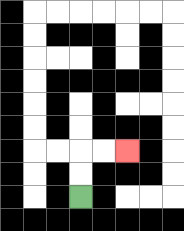{'start': '[3, 8]', 'end': '[5, 6]', 'path_directions': 'U,U,R,R', 'path_coordinates': '[[3, 8], [3, 7], [3, 6], [4, 6], [5, 6]]'}